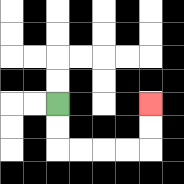{'start': '[2, 4]', 'end': '[6, 4]', 'path_directions': 'D,D,R,R,R,R,U,U', 'path_coordinates': '[[2, 4], [2, 5], [2, 6], [3, 6], [4, 6], [5, 6], [6, 6], [6, 5], [6, 4]]'}